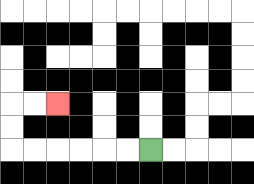{'start': '[6, 6]', 'end': '[2, 4]', 'path_directions': 'L,L,L,L,L,L,U,U,R,R', 'path_coordinates': '[[6, 6], [5, 6], [4, 6], [3, 6], [2, 6], [1, 6], [0, 6], [0, 5], [0, 4], [1, 4], [2, 4]]'}